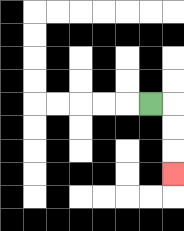{'start': '[6, 4]', 'end': '[7, 7]', 'path_directions': 'R,D,D,D', 'path_coordinates': '[[6, 4], [7, 4], [7, 5], [7, 6], [7, 7]]'}